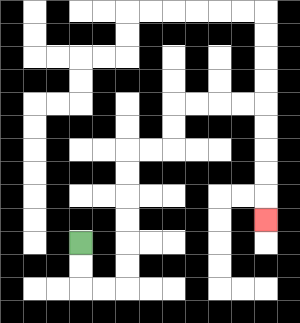{'start': '[3, 10]', 'end': '[11, 9]', 'path_directions': 'D,D,R,R,U,U,U,U,U,U,R,R,U,U,R,R,R,R,D,D,D,D,D', 'path_coordinates': '[[3, 10], [3, 11], [3, 12], [4, 12], [5, 12], [5, 11], [5, 10], [5, 9], [5, 8], [5, 7], [5, 6], [6, 6], [7, 6], [7, 5], [7, 4], [8, 4], [9, 4], [10, 4], [11, 4], [11, 5], [11, 6], [11, 7], [11, 8], [11, 9]]'}